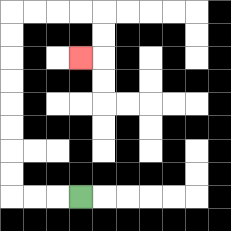{'start': '[3, 8]', 'end': '[3, 2]', 'path_directions': 'L,L,L,U,U,U,U,U,U,U,U,R,R,R,R,D,D,L', 'path_coordinates': '[[3, 8], [2, 8], [1, 8], [0, 8], [0, 7], [0, 6], [0, 5], [0, 4], [0, 3], [0, 2], [0, 1], [0, 0], [1, 0], [2, 0], [3, 0], [4, 0], [4, 1], [4, 2], [3, 2]]'}